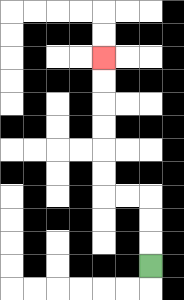{'start': '[6, 11]', 'end': '[4, 2]', 'path_directions': 'U,U,U,L,L,U,U,U,U,U,U', 'path_coordinates': '[[6, 11], [6, 10], [6, 9], [6, 8], [5, 8], [4, 8], [4, 7], [4, 6], [4, 5], [4, 4], [4, 3], [4, 2]]'}